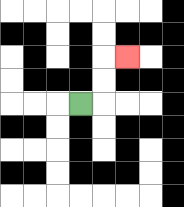{'start': '[3, 4]', 'end': '[5, 2]', 'path_directions': 'R,U,U,R', 'path_coordinates': '[[3, 4], [4, 4], [4, 3], [4, 2], [5, 2]]'}